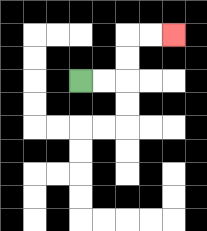{'start': '[3, 3]', 'end': '[7, 1]', 'path_directions': 'R,R,U,U,R,R', 'path_coordinates': '[[3, 3], [4, 3], [5, 3], [5, 2], [5, 1], [6, 1], [7, 1]]'}